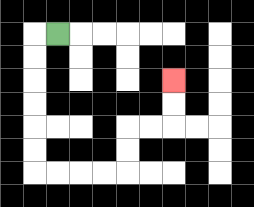{'start': '[2, 1]', 'end': '[7, 3]', 'path_directions': 'L,D,D,D,D,D,D,R,R,R,R,U,U,R,R,U,U', 'path_coordinates': '[[2, 1], [1, 1], [1, 2], [1, 3], [1, 4], [1, 5], [1, 6], [1, 7], [2, 7], [3, 7], [4, 7], [5, 7], [5, 6], [5, 5], [6, 5], [7, 5], [7, 4], [7, 3]]'}